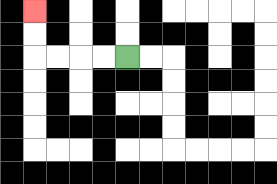{'start': '[5, 2]', 'end': '[1, 0]', 'path_directions': 'L,L,L,L,U,U', 'path_coordinates': '[[5, 2], [4, 2], [3, 2], [2, 2], [1, 2], [1, 1], [1, 0]]'}